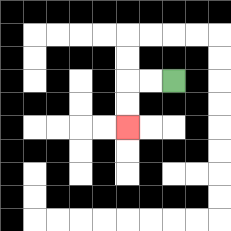{'start': '[7, 3]', 'end': '[5, 5]', 'path_directions': 'L,L,D,D', 'path_coordinates': '[[7, 3], [6, 3], [5, 3], [5, 4], [5, 5]]'}